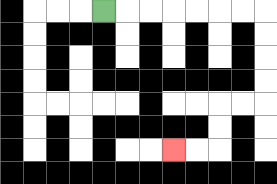{'start': '[4, 0]', 'end': '[7, 6]', 'path_directions': 'R,R,R,R,R,R,R,D,D,D,D,L,L,D,D,L,L', 'path_coordinates': '[[4, 0], [5, 0], [6, 0], [7, 0], [8, 0], [9, 0], [10, 0], [11, 0], [11, 1], [11, 2], [11, 3], [11, 4], [10, 4], [9, 4], [9, 5], [9, 6], [8, 6], [7, 6]]'}